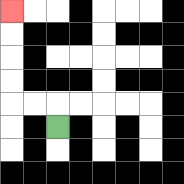{'start': '[2, 5]', 'end': '[0, 0]', 'path_directions': 'U,L,L,U,U,U,U', 'path_coordinates': '[[2, 5], [2, 4], [1, 4], [0, 4], [0, 3], [0, 2], [0, 1], [0, 0]]'}